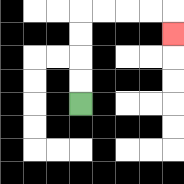{'start': '[3, 4]', 'end': '[7, 1]', 'path_directions': 'U,U,U,U,R,R,R,R,D', 'path_coordinates': '[[3, 4], [3, 3], [3, 2], [3, 1], [3, 0], [4, 0], [5, 0], [6, 0], [7, 0], [7, 1]]'}